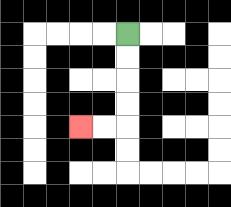{'start': '[5, 1]', 'end': '[3, 5]', 'path_directions': 'D,D,D,D,L,L', 'path_coordinates': '[[5, 1], [5, 2], [5, 3], [5, 4], [5, 5], [4, 5], [3, 5]]'}